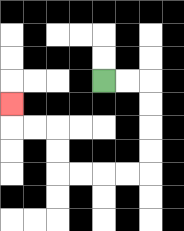{'start': '[4, 3]', 'end': '[0, 4]', 'path_directions': 'R,R,D,D,D,D,L,L,L,L,U,U,L,L,U', 'path_coordinates': '[[4, 3], [5, 3], [6, 3], [6, 4], [6, 5], [6, 6], [6, 7], [5, 7], [4, 7], [3, 7], [2, 7], [2, 6], [2, 5], [1, 5], [0, 5], [0, 4]]'}